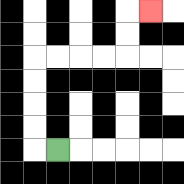{'start': '[2, 6]', 'end': '[6, 0]', 'path_directions': 'L,U,U,U,U,R,R,R,R,U,U,R', 'path_coordinates': '[[2, 6], [1, 6], [1, 5], [1, 4], [1, 3], [1, 2], [2, 2], [3, 2], [4, 2], [5, 2], [5, 1], [5, 0], [6, 0]]'}